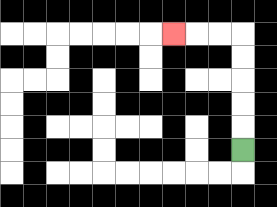{'start': '[10, 6]', 'end': '[7, 1]', 'path_directions': 'U,U,U,U,U,L,L,L', 'path_coordinates': '[[10, 6], [10, 5], [10, 4], [10, 3], [10, 2], [10, 1], [9, 1], [8, 1], [7, 1]]'}